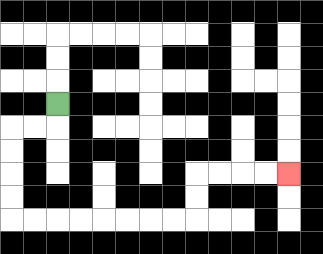{'start': '[2, 4]', 'end': '[12, 7]', 'path_directions': 'D,L,L,D,D,D,D,R,R,R,R,R,R,R,R,U,U,R,R,R,R', 'path_coordinates': '[[2, 4], [2, 5], [1, 5], [0, 5], [0, 6], [0, 7], [0, 8], [0, 9], [1, 9], [2, 9], [3, 9], [4, 9], [5, 9], [6, 9], [7, 9], [8, 9], [8, 8], [8, 7], [9, 7], [10, 7], [11, 7], [12, 7]]'}